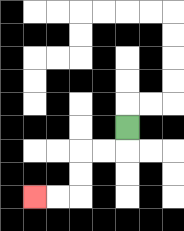{'start': '[5, 5]', 'end': '[1, 8]', 'path_directions': 'D,L,L,D,D,L,L', 'path_coordinates': '[[5, 5], [5, 6], [4, 6], [3, 6], [3, 7], [3, 8], [2, 8], [1, 8]]'}